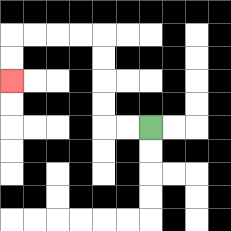{'start': '[6, 5]', 'end': '[0, 3]', 'path_directions': 'L,L,U,U,U,U,L,L,L,L,D,D', 'path_coordinates': '[[6, 5], [5, 5], [4, 5], [4, 4], [4, 3], [4, 2], [4, 1], [3, 1], [2, 1], [1, 1], [0, 1], [0, 2], [0, 3]]'}